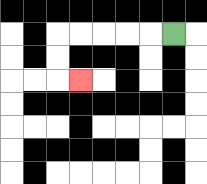{'start': '[7, 1]', 'end': '[3, 3]', 'path_directions': 'L,L,L,L,L,D,D,R', 'path_coordinates': '[[7, 1], [6, 1], [5, 1], [4, 1], [3, 1], [2, 1], [2, 2], [2, 3], [3, 3]]'}